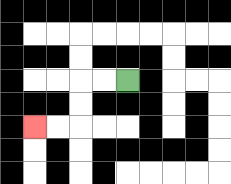{'start': '[5, 3]', 'end': '[1, 5]', 'path_directions': 'L,L,D,D,L,L', 'path_coordinates': '[[5, 3], [4, 3], [3, 3], [3, 4], [3, 5], [2, 5], [1, 5]]'}